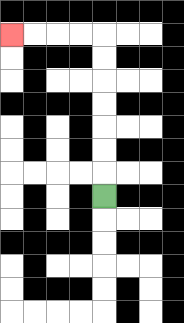{'start': '[4, 8]', 'end': '[0, 1]', 'path_directions': 'U,U,U,U,U,U,U,L,L,L,L', 'path_coordinates': '[[4, 8], [4, 7], [4, 6], [4, 5], [4, 4], [4, 3], [4, 2], [4, 1], [3, 1], [2, 1], [1, 1], [0, 1]]'}